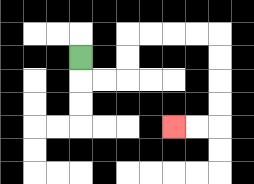{'start': '[3, 2]', 'end': '[7, 5]', 'path_directions': 'D,R,R,U,U,R,R,R,R,D,D,D,D,L,L', 'path_coordinates': '[[3, 2], [3, 3], [4, 3], [5, 3], [5, 2], [5, 1], [6, 1], [7, 1], [8, 1], [9, 1], [9, 2], [9, 3], [9, 4], [9, 5], [8, 5], [7, 5]]'}